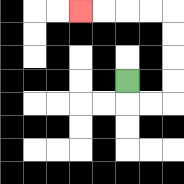{'start': '[5, 3]', 'end': '[3, 0]', 'path_directions': 'D,R,R,U,U,U,U,L,L,L,L', 'path_coordinates': '[[5, 3], [5, 4], [6, 4], [7, 4], [7, 3], [7, 2], [7, 1], [7, 0], [6, 0], [5, 0], [4, 0], [3, 0]]'}